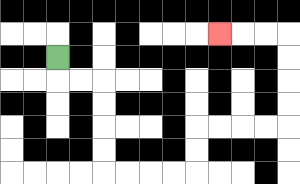{'start': '[2, 2]', 'end': '[9, 1]', 'path_directions': 'D,R,R,D,D,D,D,R,R,R,R,U,U,R,R,R,R,U,U,U,U,L,L,L', 'path_coordinates': '[[2, 2], [2, 3], [3, 3], [4, 3], [4, 4], [4, 5], [4, 6], [4, 7], [5, 7], [6, 7], [7, 7], [8, 7], [8, 6], [8, 5], [9, 5], [10, 5], [11, 5], [12, 5], [12, 4], [12, 3], [12, 2], [12, 1], [11, 1], [10, 1], [9, 1]]'}